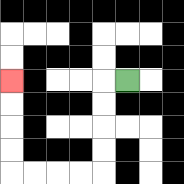{'start': '[5, 3]', 'end': '[0, 3]', 'path_directions': 'L,D,D,D,D,L,L,L,L,U,U,U,U', 'path_coordinates': '[[5, 3], [4, 3], [4, 4], [4, 5], [4, 6], [4, 7], [3, 7], [2, 7], [1, 7], [0, 7], [0, 6], [0, 5], [0, 4], [0, 3]]'}